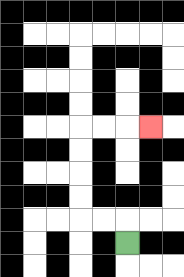{'start': '[5, 10]', 'end': '[6, 5]', 'path_directions': 'U,L,L,U,U,U,U,R,R,R', 'path_coordinates': '[[5, 10], [5, 9], [4, 9], [3, 9], [3, 8], [3, 7], [3, 6], [3, 5], [4, 5], [5, 5], [6, 5]]'}